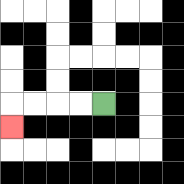{'start': '[4, 4]', 'end': '[0, 5]', 'path_directions': 'L,L,L,L,D', 'path_coordinates': '[[4, 4], [3, 4], [2, 4], [1, 4], [0, 4], [0, 5]]'}